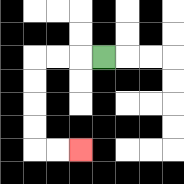{'start': '[4, 2]', 'end': '[3, 6]', 'path_directions': 'L,L,L,D,D,D,D,R,R', 'path_coordinates': '[[4, 2], [3, 2], [2, 2], [1, 2], [1, 3], [1, 4], [1, 5], [1, 6], [2, 6], [3, 6]]'}